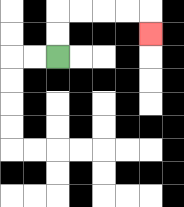{'start': '[2, 2]', 'end': '[6, 1]', 'path_directions': 'U,U,R,R,R,R,D', 'path_coordinates': '[[2, 2], [2, 1], [2, 0], [3, 0], [4, 0], [5, 0], [6, 0], [6, 1]]'}